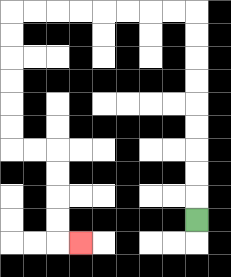{'start': '[8, 9]', 'end': '[3, 10]', 'path_directions': 'U,U,U,U,U,U,U,U,U,L,L,L,L,L,L,L,L,D,D,D,D,D,D,R,R,D,D,D,D,R', 'path_coordinates': '[[8, 9], [8, 8], [8, 7], [8, 6], [8, 5], [8, 4], [8, 3], [8, 2], [8, 1], [8, 0], [7, 0], [6, 0], [5, 0], [4, 0], [3, 0], [2, 0], [1, 0], [0, 0], [0, 1], [0, 2], [0, 3], [0, 4], [0, 5], [0, 6], [1, 6], [2, 6], [2, 7], [2, 8], [2, 9], [2, 10], [3, 10]]'}